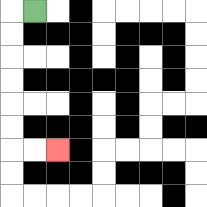{'start': '[1, 0]', 'end': '[2, 6]', 'path_directions': 'L,D,D,D,D,D,D,R,R', 'path_coordinates': '[[1, 0], [0, 0], [0, 1], [0, 2], [0, 3], [0, 4], [0, 5], [0, 6], [1, 6], [2, 6]]'}